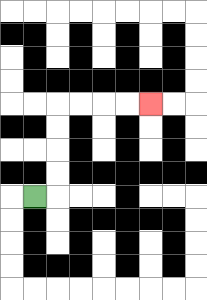{'start': '[1, 8]', 'end': '[6, 4]', 'path_directions': 'R,U,U,U,U,R,R,R,R', 'path_coordinates': '[[1, 8], [2, 8], [2, 7], [2, 6], [2, 5], [2, 4], [3, 4], [4, 4], [5, 4], [6, 4]]'}